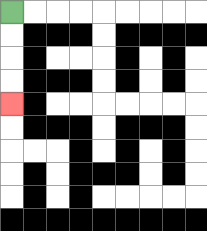{'start': '[0, 0]', 'end': '[0, 4]', 'path_directions': 'D,D,D,D', 'path_coordinates': '[[0, 0], [0, 1], [0, 2], [0, 3], [0, 4]]'}